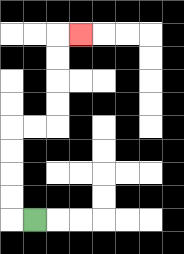{'start': '[1, 9]', 'end': '[3, 1]', 'path_directions': 'L,U,U,U,U,R,R,U,U,U,U,R', 'path_coordinates': '[[1, 9], [0, 9], [0, 8], [0, 7], [0, 6], [0, 5], [1, 5], [2, 5], [2, 4], [2, 3], [2, 2], [2, 1], [3, 1]]'}